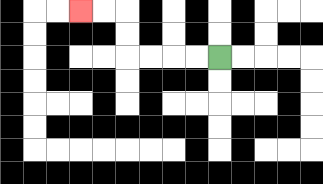{'start': '[9, 2]', 'end': '[3, 0]', 'path_directions': 'L,L,L,L,U,U,L,L', 'path_coordinates': '[[9, 2], [8, 2], [7, 2], [6, 2], [5, 2], [5, 1], [5, 0], [4, 0], [3, 0]]'}